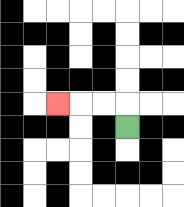{'start': '[5, 5]', 'end': '[2, 4]', 'path_directions': 'U,L,L,L', 'path_coordinates': '[[5, 5], [5, 4], [4, 4], [3, 4], [2, 4]]'}